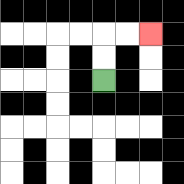{'start': '[4, 3]', 'end': '[6, 1]', 'path_directions': 'U,U,R,R', 'path_coordinates': '[[4, 3], [4, 2], [4, 1], [5, 1], [6, 1]]'}